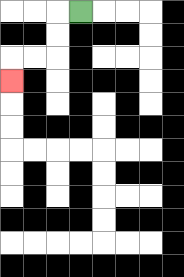{'start': '[3, 0]', 'end': '[0, 3]', 'path_directions': 'L,D,D,L,L,D', 'path_coordinates': '[[3, 0], [2, 0], [2, 1], [2, 2], [1, 2], [0, 2], [0, 3]]'}